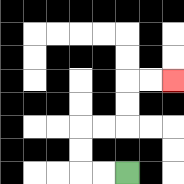{'start': '[5, 7]', 'end': '[7, 3]', 'path_directions': 'L,L,U,U,R,R,U,U,R,R', 'path_coordinates': '[[5, 7], [4, 7], [3, 7], [3, 6], [3, 5], [4, 5], [5, 5], [5, 4], [5, 3], [6, 3], [7, 3]]'}